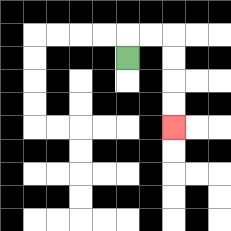{'start': '[5, 2]', 'end': '[7, 5]', 'path_directions': 'U,R,R,D,D,D,D', 'path_coordinates': '[[5, 2], [5, 1], [6, 1], [7, 1], [7, 2], [7, 3], [7, 4], [7, 5]]'}